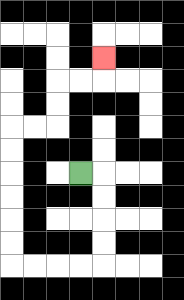{'start': '[3, 7]', 'end': '[4, 2]', 'path_directions': 'R,D,D,D,D,L,L,L,L,U,U,U,U,U,U,R,R,U,U,R,R,U', 'path_coordinates': '[[3, 7], [4, 7], [4, 8], [4, 9], [4, 10], [4, 11], [3, 11], [2, 11], [1, 11], [0, 11], [0, 10], [0, 9], [0, 8], [0, 7], [0, 6], [0, 5], [1, 5], [2, 5], [2, 4], [2, 3], [3, 3], [4, 3], [4, 2]]'}